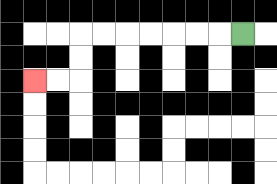{'start': '[10, 1]', 'end': '[1, 3]', 'path_directions': 'L,L,L,L,L,L,L,D,D,L,L', 'path_coordinates': '[[10, 1], [9, 1], [8, 1], [7, 1], [6, 1], [5, 1], [4, 1], [3, 1], [3, 2], [3, 3], [2, 3], [1, 3]]'}